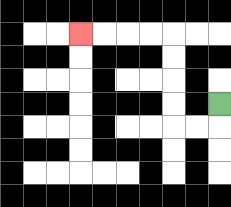{'start': '[9, 4]', 'end': '[3, 1]', 'path_directions': 'D,L,L,U,U,U,U,L,L,L,L', 'path_coordinates': '[[9, 4], [9, 5], [8, 5], [7, 5], [7, 4], [7, 3], [7, 2], [7, 1], [6, 1], [5, 1], [4, 1], [3, 1]]'}